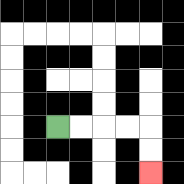{'start': '[2, 5]', 'end': '[6, 7]', 'path_directions': 'R,R,R,R,D,D', 'path_coordinates': '[[2, 5], [3, 5], [4, 5], [5, 5], [6, 5], [6, 6], [6, 7]]'}